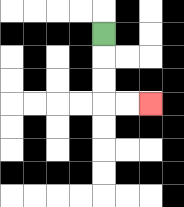{'start': '[4, 1]', 'end': '[6, 4]', 'path_directions': 'D,D,D,R,R', 'path_coordinates': '[[4, 1], [4, 2], [4, 3], [4, 4], [5, 4], [6, 4]]'}